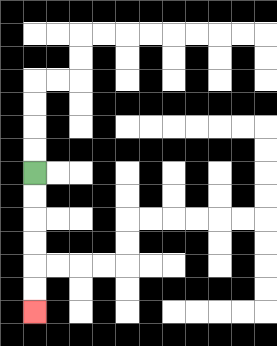{'start': '[1, 7]', 'end': '[1, 13]', 'path_directions': 'D,D,D,D,D,D', 'path_coordinates': '[[1, 7], [1, 8], [1, 9], [1, 10], [1, 11], [1, 12], [1, 13]]'}